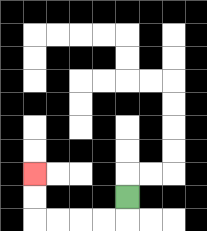{'start': '[5, 8]', 'end': '[1, 7]', 'path_directions': 'D,L,L,L,L,U,U', 'path_coordinates': '[[5, 8], [5, 9], [4, 9], [3, 9], [2, 9], [1, 9], [1, 8], [1, 7]]'}